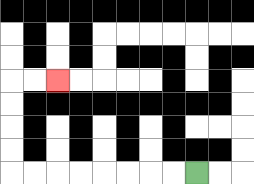{'start': '[8, 7]', 'end': '[2, 3]', 'path_directions': 'L,L,L,L,L,L,L,L,U,U,U,U,R,R', 'path_coordinates': '[[8, 7], [7, 7], [6, 7], [5, 7], [4, 7], [3, 7], [2, 7], [1, 7], [0, 7], [0, 6], [0, 5], [0, 4], [0, 3], [1, 3], [2, 3]]'}